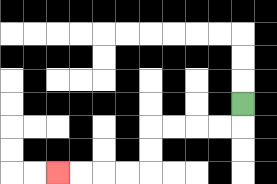{'start': '[10, 4]', 'end': '[2, 7]', 'path_directions': 'D,L,L,L,L,D,D,L,L,L,L', 'path_coordinates': '[[10, 4], [10, 5], [9, 5], [8, 5], [7, 5], [6, 5], [6, 6], [6, 7], [5, 7], [4, 7], [3, 7], [2, 7]]'}